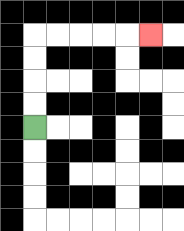{'start': '[1, 5]', 'end': '[6, 1]', 'path_directions': 'U,U,U,U,R,R,R,R,R', 'path_coordinates': '[[1, 5], [1, 4], [1, 3], [1, 2], [1, 1], [2, 1], [3, 1], [4, 1], [5, 1], [6, 1]]'}